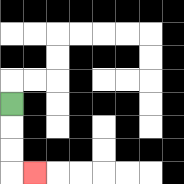{'start': '[0, 4]', 'end': '[1, 7]', 'path_directions': 'D,D,D,R', 'path_coordinates': '[[0, 4], [0, 5], [0, 6], [0, 7], [1, 7]]'}